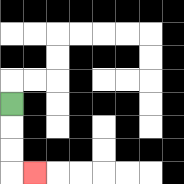{'start': '[0, 4]', 'end': '[1, 7]', 'path_directions': 'D,D,D,R', 'path_coordinates': '[[0, 4], [0, 5], [0, 6], [0, 7], [1, 7]]'}